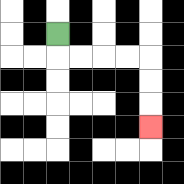{'start': '[2, 1]', 'end': '[6, 5]', 'path_directions': 'D,R,R,R,R,D,D,D', 'path_coordinates': '[[2, 1], [2, 2], [3, 2], [4, 2], [5, 2], [6, 2], [6, 3], [6, 4], [6, 5]]'}